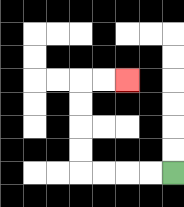{'start': '[7, 7]', 'end': '[5, 3]', 'path_directions': 'L,L,L,L,U,U,U,U,R,R', 'path_coordinates': '[[7, 7], [6, 7], [5, 7], [4, 7], [3, 7], [3, 6], [3, 5], [3, 4], [3, 3], [4, 3], [5, 3]]'}